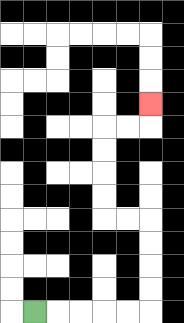{'start': '[1, 13]', 'end': '[6, 4]', 'path_directions': 'R,R,R,R,R,U,U,U,U,L,L,U,U,U,U,R,R,U', 'path_coordinates': '[[1, 13], [2, 13], [3, 13], [4, 13], [5, 13], [6, 13], [6, 12], [6, 11], [6, 10], [6, 9], [5, 9], [4, 9], [4, 8], [4, 7], [4, 6], [4, 5], [5, 5], [6, 5], [6, 4]]'}